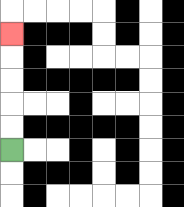{'start': '[0, 6]', 'end': '[0, 1]', 'path_directions': 'U,U,U,U,U', 'path_coordinates': '[[0, 6], [0, 5], [0, 4], [0, 3], [0, 2], [0, 1]]'}